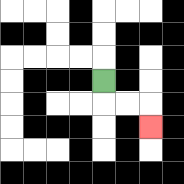{'start': '[4, 3]', 'end': '[6, 5]', 'path_directions': 'D,R,R,D', 'path_coordinates': '[[4, 3], [4, 4], [5, 4], [6, 4], [6, 5]]'}